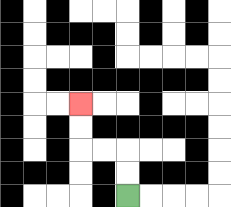{'start': '[5, 8]', 'end': '[3, 4]', 'path_directions': 'U,U,L,L,U,U', 'path_coordinates': '[[5, 8], [5, 7], [5, 6], [4, 6], [3, 6], [3, 5], [3, 4]]'}